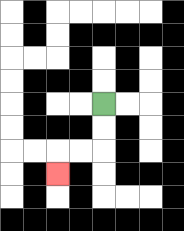{'start': '[4, 4]', 'end': '[2, 7]', 'path_directions': 'D,D,L,L,D', 'path_coordinates': '[[4, 4], [4, 5], [4, 6], [3, 6], [2, 6], [2, 7]]'}